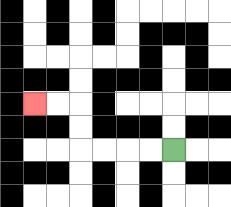{'start': '[7, 6]', 'end': '[1, 4]', 'path_directions': 'L,L,L,L,U,U,L,L', 'path_coordinates': '[[7, 6], [6, 6], [5, 6], [4, 6], [3, 6], [3, 5], [3, 4], [2, 4], [1, 4]]'}